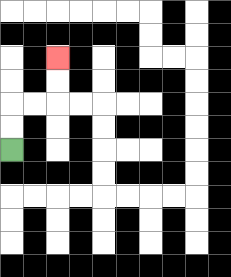{'start': '[0, 6]', 'end': '[2, 2]', 'path_directions': 'U,U,R,R,U,U', 'path_coordinates': '[[0, 6], [0, 5], [0, 4], [1, 4], [2, 4], [2, 3], [2, 2]]'}